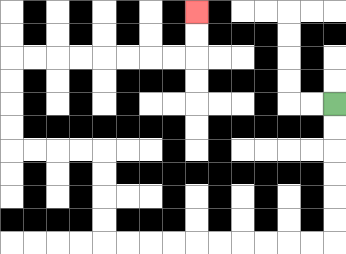{'start': '[14, 4]', 'end': '[8, 0]', 'path_directions': 'D,D,D,D,D,D,L,L,L,L,L,L,L,L,L,L,U,U,U,U,L,L,L,L,U,U,U,U,R,R,R,R,R,R,R,R,U,U', 'path_coordinates': '[[14, 4], [14, 5], [14, 6], [14, 7], [14, 8], [14, 9], [14, 10], [13, 10], [12, 10], [11, 10], [10, 10], [9, 10], [8, 10], [7, 10], [6, 10], [5, 10], [4, 10], [4, 9], [4, 8], [4, 7], [4, 6], [3, 6], [2, 6], [1, 6], [0, 6], [0, 5], [0, 4], [0, 3], [0, 2], [1, 2], [2, 2], [3, 2], [4, 2], [5, 2], [6, 2], [7, 2], [8, 2], [8, 1], [8, 0]]'}